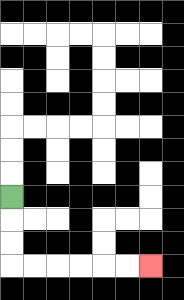{'start': '[0, 8]', 'end': '[6, 11]', 'path_directions': 'D,D,D,R,R,R,R,R,R', 'path_coordinates': '[[0, 8], [0, 9], [0, 10], [0, 11], [1, 11], [2, 11], [3, 11], [4, 11], [5, 11], [6, 11]]'}